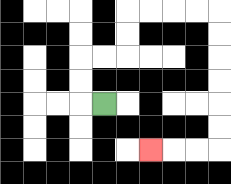{'start': '[4, 4]', 'end': '[6, 6]', 'path_directions': 'L,U,U,R,R,U,U,R,R,R,R,D,D,D,D,D,D,L,L,L', 'path_coordinates': '[[4, 4], [3, 4], [3, 3], [3, 2], [4, 2], [5, 2], [5, 1], [5, 0], [6, 0], [7, 0], [8, 0], [9, 0], [9, 1], [9, 2], [9, 3], [9, 4], [9, 5], [9, 6], [8, 6], [7, 6], [6, 6]]'}